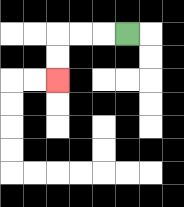{'start': '[5, 1]', 'end': '[2, 3]', 'path_directions': 'L,L,L,D,D', 'path_coordinates': '[[5, 1], [4, 1], [3, 1], [2, 1], [2, 2], [2, 3]]'}